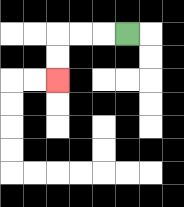{'start': '[5, 1]', 'end': '[2, 3]', 'path_directions': 'L,L,L,D,D', 'path_coordinates': '[[5, 1], [4, 1], [3, 1], [2, 1], [2, 2], [2, 3]]'}